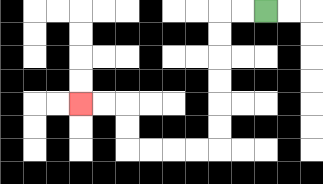{'start': '[11, 0]', 'end': '[3, 4]', 'path_directions': 'L,L,D,D,D,D,D,D,L,L,L,L,U,U,L,L', 'path_coordinates': '[[11, 0], [10, 0], [9, 0], [9, 1], [9, 2], [9, 3], [9, 4], [9, 5], [9, 6], [8, 6], [7, 6], [6, 6], [5, 6], [5, 5], [5, 4], [4, 4], [3, 4]]'}